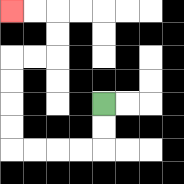{'start': '[4, 4]', 'end': '[0, 0]', 'path_directions': 'D,D,L,L,L,L,U,U,U,U,R,R,U,U,L,L', 'path_coordinates': '[[4, 4], [4, 5], [4, 6], [3, 6], [2, 6], [1, 6], [0, 6], [0, 5], [0, 4], [0, 3], [0, 2], [1, 2], [2, 2], [2, 1], [2, 0], [1, 0], [0, 0]]'}